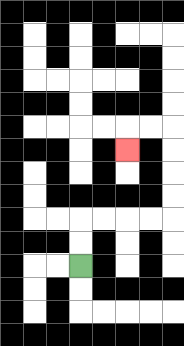{'start': '[3, 11]', 'end': '[5, 6]', 'path_directions': 'U,U,R,R,R,R,U,U,U,U,L,L,D', 'path_coordinates': '[[3, 11], [3, 10], [3, 9], [4, 9], [5, 9], [6, 9], [7, 9], [7, 8], [7, 7], [7, 6], [7, 5], [6, 5], [5, 5], [5, 6]]'}